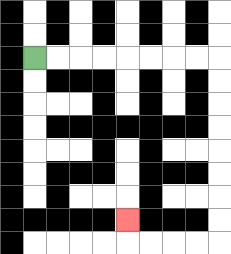{'start': '[1, 2]', 'end': '[5, 9]', 'path_directions': 'R,R,R,R,R,R,R,R,D,D,D,D,D,D,D,D,L,L,L,L,U', 'path_coordinates': '[[1, 2], [2, 2], [3, 2], [4, 2], [5, 2], [6, 2], [7, 2], [8, 2], [9, 2], [9, 3], [9, 4], [9, 5], [9, 6], [9, 7], [9, 8], [9, 9], [9, 10], [8, 10], [7, 10], [6, 10], [5, 10], [5, 9]]'}